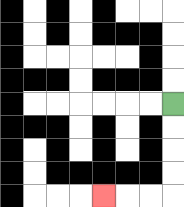{'start': '[7, 4]', 'end': '[4, 8]', 'path_directions': 'D,D,D,D,L,L,L', 'path_coordinates': '[[7, 4], [7, 5], [7, 6], [7, 7], [7, 8], [6, 8], [5, 8], [4, 8]]'}